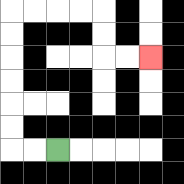{'start': '[2, 6]', 'end': '[6, 2]', 'path_directions': 'L,L,U,U,U,U,U,U,R,R,R,R,D,D,R,R', 'path_coordinates': '[[2, 6], [1, 6], [0, 6], [0, 5], [0, 4], [0, 3], [0, 2], [0, 1], [0, 0], [1, 0], [2, 0], [3, 0], [4, 0], [4, 1], [4, 2], [5, 2], [6, 2]]'}